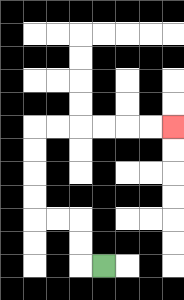{'start': '[4, 11]', 'end': '[7, 5]', 'path_directions': 'L,U,U,L,L,U,U,U,U,R,R,R,R,R,R', 'path_coordinates': '[[4, 11], [3, 11], [3, 10], [3, 9], [2, 9], [1, 9], [1, 8], [1, 7], [1, 6], [1, 5], [2, 5], [3, 5], [4, 5], [5, 5], [6, 5], [7, 5]]'}